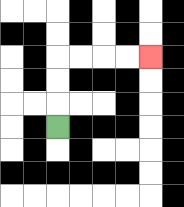{'start': '[2, 5]', 'end': '[6, 2]', 'path_directions': 'U,U,U,R,R,R,R', 'path_coordinates': '[[2, 5], [2, 4], [2, 3], [2, 2], [3, 2], [4, 2], [5, 2], [6, 2]]'}